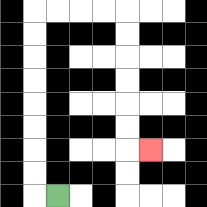{'start': '[2, 8]', 'end': '[6, 6]', 'path_directions': 'L,U,U,U,U,U,U,U,U,R,R,R,R,D,D,D,D,D,D,R', 'path_coordinates': '[[2, 8], [1, 8], [1, 7], [1, 6], [1, 5], [1, 4], [1, 3], [1, 2], [1, 1], [1, 0], [2, 0], [3, 0], [4, 0], [5, 0], [5, 1], [5, 2], [5, 3], [5, 4], [5, 5], [5, 6], [6, 6]]'}